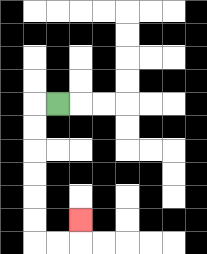{'start': '[2, 4]', 'end': '[3, 9]', 'path_directions': 'L,D,D,D,D,D,D,R,R,U', 'path_coordinates': '[[2, 4], [1, 4], [1, 5], [1, 6], [1, 7], [1, 8], [1, 9], [1, 10], [2, 10], [3, 10], [3, 9]]'}